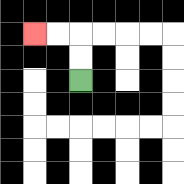{'start': '[3, 3]', 'end': '[1, 1]', 'path_directions': 'U,U,L,L', 'path_coordinates': '[[3, 3], [3, 2], [3, 1], [2, 1], [1, 1]]'}